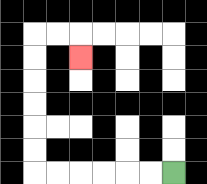{'start': '[7, 7]', 'end': '[3, 2]', 'path_directions': 'L,L,L,L,L,L,U,U,U,U,U,U,R,R,D', 'path_coordinates': '[[7, 7], [6, 7], [5, 7], [4, 7], [3, 7], [2, 7], [1, 7], [1, 6], [1, 5], [1, 4], [1, 3], [1, 2], [1, 1], [2, 1], [3, 1], [3, 2]]'}